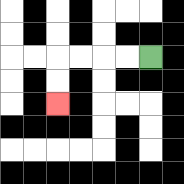{'start': '[6, 2]', 'end': '[2, 4]', 'path_directions': 'L,L,L,L,D,D', 'path_coordinates': '[[6, 2], [5, 2], [4, 2], [3, 2], [2, 2], [2, 3], [2, 4]]'}